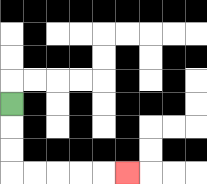{'start': '[0, 4]', 'end': '[5, 7]', 'path_directions': 'D,D,D,R,R,R,R,R', 'path_coordinates': '[[0, 4], [0, 5], [0, 6], [0, 7], [1, 7], [2, 7], [3, 7], [4, 7], [5, 7]]'}